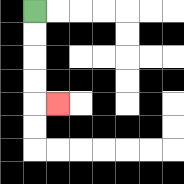{'start': '[1, 0]', 'end': '[2, 4]', 'path_directions': 'D,D,D,D,R', 'path_coordinates': '[[1, 0], [1, 1], [1, 2], [1, 3], [1, 4], [2, 4]]'}